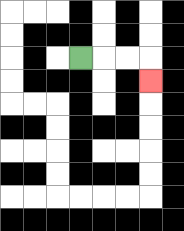{'start': '[3, 2]', 'end': '[6, 3]', 'path_directions': 'R,R,R,D', 'path_coordinates': '[[3, 2], [4, 2], [5, 2], [6, 2], [6, 3]]'}